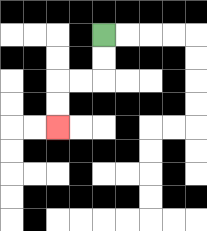{'start': '[4, 1]', 'end': '[2, 5]', 'path_directions': 'D,D,L,L,D,D', 'path_coordinates': '[[4, 1], [4, 2], [4, 3], [3, 3], [2, 3], [2, 4], [2, 5]]'}